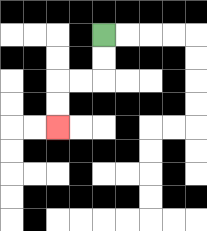{'start': '[4, 1]', 'end': '[2, 5]', 'path_directions': 'D,D,L,L,D,D', 'path_coordinates': '[[4, 1], [4, 2], [4, 3], [3, 3], [2, 3], [2, 4], [2, 5]]'}